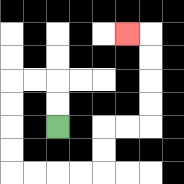{'start': '[2, 5]', 'end': '[5, 1]', 'path_directions': 'U,U,L,L,D,D,D,D,R,R,R,R,U,U,R,R,U,U,U,U,L', 'path_coordinates': '[[2, 5], [2, 4], [2, 3], [1, 3], [0, 3], [0, 4], [0, 5], [0, 6], [0, 7], [1, 7], [2, 7], [3, 7], [4, 7], [4, 6], [4, 5], [5, 5], [6, 5], [6, 4], [6, 3], [6, 2], [6, 1], [5, 1]]'}